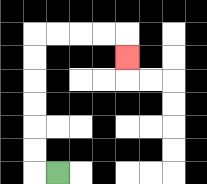{'start': '[2, 7]', 'end': '[5, 2]', 'path_directions': 'L,U,U,U,U,U,U,R,R,R,R,D', 'path_coordinates': '[[2, 7], [1, 7], [1, 6], [1, 5], [1, 4], [1, 3], [1, 2], [1, 1], [2, 1], [3, 1], [4, 1], [5, 1], [5, 2]]'}